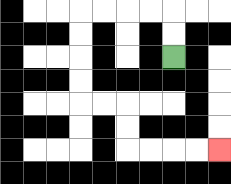{'start': '[7, 2]', 'end': '[9, 6]', 'path_directions': 'U,U,L,L,L,L,D,D,D,D,R,R,D,D,R,R,R,R', 'path_coordinates': '[[7, 2], [7, 1], [7, 0], [6, 0], [5, 0], [4, 0], [3, 0], [3, 1], [3, 2], [3, 3], [3, 4], [4, 4], [5, 4], [5, 5], [5, 6], [6, 6], [7, 6], [8, 6], [9, 6]]'}